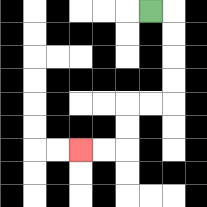{'start': '[6, 0]', 'end': '[3, 6]', 'path_directions': 'R,D,D,D,D,L,L,D,D,L,L', 'path_coordinates': '[[6, 0], [7, 0], [7, 1], [7, 2], [7, 3], [7, 4], [6, 4], [5, 4], [5, 5], [5, 6], [4, 6], [3, 6]]'}